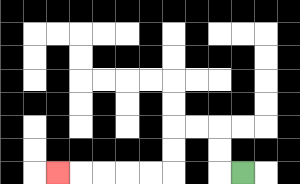{'start': '[10, 7]', 'end': '[2, 7]', 'path_directions': 'L,U,U,L,L,D,D,L,L,L,L,L', 'path_coordinates': '[[10, 7], [9, 7], [9, 6], [9, 5], [8, 5], [7, 5], [7, 6], [7, 7], [6, 7], [5, 7], [4, 7], [3, 7], [2, 7]]'}